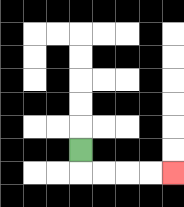{'start': '[3, 6]', 'end': '[7, 7]', 'path_directions': 'D,R,R,R,R', 'path_coordinates': '[[3, 6], [3, 7], [4, 7], [5, 7], [6, 7], [7, 7]]'}